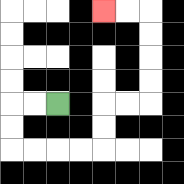{'start': '[2, 4]', 'end': '[4, 0]', 'path_directions': 'L,L,D,D,R,R,R,R,U,U,R,R,U,U,U,U,L,L', 'path_coordinates': '[[2, 4], [1, 4], [0, 4], [0, 5], [0, 6], [1, 6], [2, 6], [3, 6], [4, 6], [4, 5], [4, 4], [5, 4], [6, 4], [6, 3], [6, 2], [6, 1], [6, 0], [5, 0], [4, 0]]'}